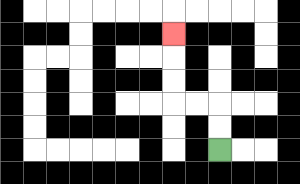{'start': '[9, 6]', 'end': '[7, 1]', 'path_directions': 'U,U,L,L,U,U,U', 'path_coordinates': '[[9, 6], [9, 5], [9, 4], [8, 4], [7, 4], [7, 3], [7, 2], [7, 1]]'}